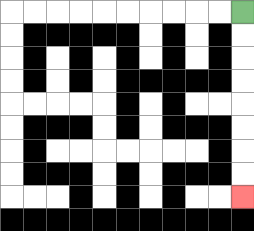{'start': '[10, 0]', 'end': '[10, 8]', 'path_directions': 'D,D,D,D,D,D,D,D', 'path_coordinates': '[[10, 0], [10, 1], [10, 2], [10, 3], [10, 4], [10, 5], [10, 6], [10, 7], [10, 8]]'}